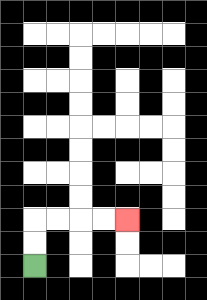{'start': '[1, 11]', 'end': '[5, 9]', 'path_directions': 'U,U,R,R,R,R', 'path_coordinates': '[[1, 11], [1, 10], [1, 9], [2, 9], [3, 9], [4, 9], [5, 9]]'}